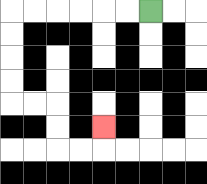{'start': '[6, 0]', 'end': '[4, 5]', 'path_directions': 'L,L,L,L,L,L,D,D,D,D,R,R,D,D,R,R,U', 'path_coordinates': '[[6, 0], [5, 0], [4, 0], [3, 0], [2, 0], [1, 0], [0, 0], [0, 1], [0, 2], [0, 3], [0, 4], [1, 4], [2, 4], [2, 5], [2, 6], [3, 6], [4, 6], [4, 5]]'}